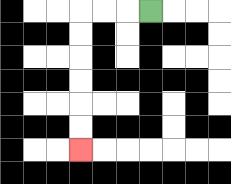{'start': '[6, 0]', 'end': '[3, 6]', 'path_directions': 'L,L,L,D,D,D,D,D,D', 'path_coordinates': '[[6, 0], [5, 0], [4, 0], [3, 0], [3, 1], [3, 2], [3, 3], [3, 4], [3, 5], [3, 6]]'}